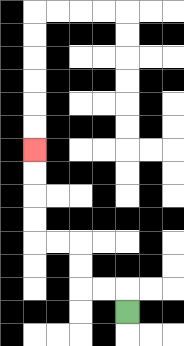{'start': '[5, 13]', 'end': '[1, 6]', 'path_directions': 'U,L,L,U,U,L,L,U,U,U,U', 'path_coordinates': '[[5, 13], [5, 12], [4, 12], [3, 12], [3, 11], [3, 10], [2, 10], [1, 10], [1, 9], [1, 8], [1, 7], [1, 6]]'}